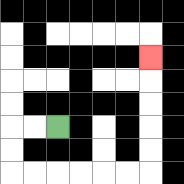{'start': '[2, 5]', 'end': '[6, 2]', 'path_directions': 'L,L,D,D,R,R,R,R,R,R,U,U,U,U,U', 'path_coordinates': '[[2, 5], [1, 5], [0, 5], [0, 6], [0, 7], [1, 7], [2, 7], [3, 7], [4, 7], [5, 7], [6, 7], [6, 6], [6, 5], [6, 4], [6, 3], [6, 2]]'}